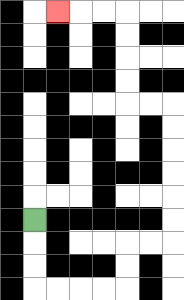{'start': '[1, 9]', 'end': '[2, 0]', 'path_directions': 'D,D,D,R,R,R,R,U,U,R,R,U,U,U,U,U,U,L,L,U,U,U,U,L,L,L', 'path_coordinates': '[[1, 9], [1, 10], [1, 11], [1, 12], [2, 12], [3, 12], [4, 12], [5, 12], [5, 11], [5, 10], [6, 10], [7, 10], [7, 9], [7, 8], [7, 7], [7, 6], [7, 5], [7, 4], [6, 4], [5, 4], [5, 3], [5, 2], [5, 1], [5, 0], [4, 0], [3, 0], [2, 0]]'}